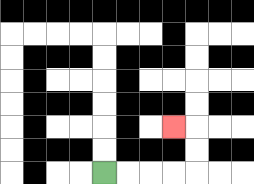{'start': '[4, 7]', 'end': '[7, 5]', 'path_directions': 'R,R,R,R,U,U,L', 'path_coordinates': '[[4, 7], [5, 7], [6, 7], [7, 7], [8, 7], [8, 6], [8, 5], [7, 5]]'}